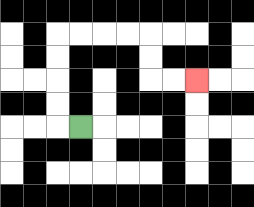{'start': '[3, 5]', 'end': '[8, 3]', 'path_directions': 'L,U,U,U,U,R,R,R,R,D,D,R,R', 'path_coordinates': '[[3, 5], [2, 5], [2, 4], [2, 3], [2, 2], [2, 1], [3, 1], [4, 1], [5, 1], [6, 1], [6, 2], [6, 3], [7, 3], [8, 3]]'}